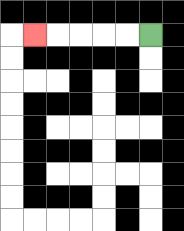{'start': '[6, 1]', 'end': '[1, 1]', 'path_directions': 'L,L,L,L,L', 'path_coordinates': '[[6, 1], [5, 1], [4, 1], [3, 1], [2, 1], [1, 1]]'}